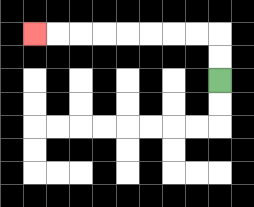{'start': '[9, 3]', 'end': '[1, 1]', 'path_directions': 'U,U,L,L,L,L,L,L,L,L', 'path_coordinates': '[[9, 3], [9, 2], [9, 1], [8, 1], [7, 1], [6, 1], [5, 1], [4, 1], [3, 1], [2, 1], [1, 1]]'}